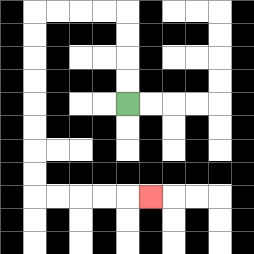{'start': '[5, 4]', 'end': '[6, 8]', 'path_directions': 'U,U,U,U,L,L,L,L,D,D,D,D,D,D,D,D,R,R,R,R,R', 'path_coordinates': '[[5, 4], [5, 3], [5, 2], [5, 1], [5, 0], [4, 0], [3, 0], [2, 0], [1, 0], [1, 1], [1, 2], [1, 3], [1, 4], [1, 5], [1, 6], [1, 7], [1, 8], [2, 8], [3, 8], [4, 8], [5, 8], [6, 8]]'}